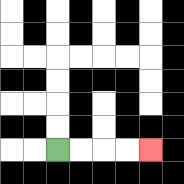{'start': '[2, 6]', 'end': '[6, 6]', 'path_directions': 'R,R,R,R', 'path_coordinates': '[[2, 6], [3, 6], [4, 6], [5, 6], [6, 6]]'}